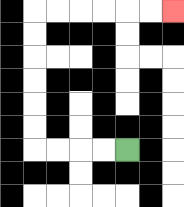{'start': '[5, 6]', 'end': '[7, 0]', 'path_directions': 'L,L,L,L,U,U,U,U,U,U,R,R,R,R,R,R', 'path_coordinates': '[[5, 6], [4, 6], [3, 6], [2, 6], [1, 6], [1, 5], [1, 4], [1, 3], [1, 2], [1, 1], [1, 0], [2, 0], [3, 0], [4, 0], [5, 0], [6, 0], [7, 0]]'}